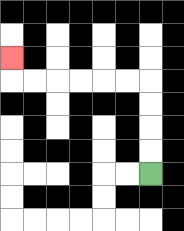{'start': '[6, 7]', 'end': '[0, 2]', 'path_directions': 'U,U,U,U,L,L,L,L,L,L,U', 'path_coordinates': '[[6, 7], [6, 6], [6, 5], [6, 4], [6, 3], [5, 3], [4, 3], [3, 3], [2, 3], [1, 3], [0, 3], [0, 2]]'}